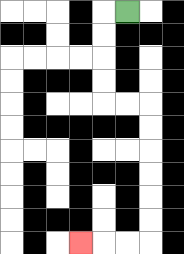{'start': '[5, 0]', 'end': '[3, 10]', 'path_directions': 'L,D,D,D,D,R,R,D,D,D,D,D,D,L,L,L', 'path_coordinates': '[[5, 0], [4, 0], [4, 1], [4, 2], [4, 3], [4, 4], [5, 4], [6, 4], [6, 5], [6, 6], [6, 7], [6, 8], [6, 9], [6, 10], [5, 10], [4, 10], [3, 10]]'}